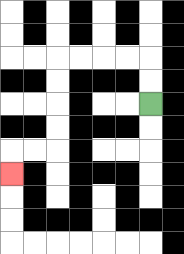{'start': '[6, 4]', 'end': '[0, 7]', 'path_directions': 'U,U,L,L,L,L,D,D,D,D,L,L,D', 'path_coordinates': '[[6, 4], [6, 3], [6, 2], [5, 2], [4, 2], [3, 2], [2, 2], [2, 3], [2, 4], [2, 5], [2, 6], [1, 6], [0, 6], [0, 7]]'}